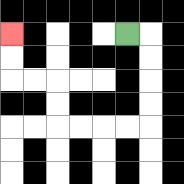{'start': '[5, 1]', 'end': '[0, 1]', 'path_directions': 'R,D,D,D,D,L,L,L,L,U,U,L,L,U,U', 'path_coordinates': '[[5, 1], [6, 1], [6, 2], [6, 3], [6, 4], [6, 5], [5, 5], [4, 5], [3, 5], [2, 5], [2, 4], [2, 3], [1, 3], [0, 3], [0, 2], [0, 1]]'}